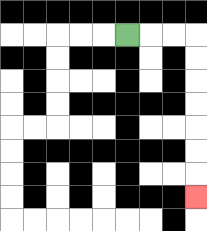{'start': '[5, 1]', 'end': '[8, 8]', 'path_directions': 'R,R,R,D,D,D,D,D,D,D', 'path_coordinates': '[[5, 1], [6, 1], [7, 1], [8, 1], [8, 2], [8, 3], [8, 4], [8, 5], [8, 6], [8, 7], [8, 8]]'}